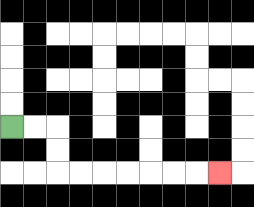{'start': '[0, 5]', 'end': '[9, 7]', 'path_directions': 'R,R,D,D,R,R,R,R,R,R,R', 'path_coordinates': '[[0, 5], [1, 5], [2, 5], [2, 6], [2, 7], [3, 7], [4, 7], [5, 7], [6, 7], [7, 7], [8, 7], [9, 7]]'}